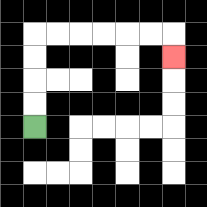{'start': '[1, 5]', 'end': '[7, 2]', 'path_directions': 'U,U,U,U,R,R,R,R,R,R,D', 'path_coordinates': '[[1, 5], [1, 4], [1, 3], [1, 2], [1, 1], [2, 1], [3, 1], [4, 1], [5, 1], [6, 1], [7, 1], [7, 2]]'}